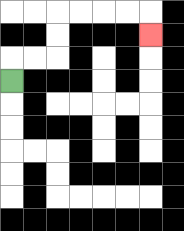{'start': '[0, 3]', 'end': '[6, 1]', 'path_directions': 'U,R,R,U,U,R,R,R,R,D', 'path_coordinates': '[[0, 3], [0, 2], [1, 2], [2, 2], [2, 1], [2, 0], [3, 0], [4, 0], [5, 0], [6, 0], [6, 1]]'}